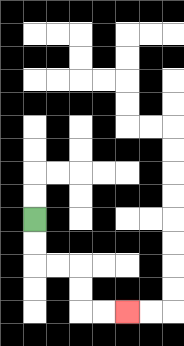{'start': '[1, 9]', 'end': '[5, 13]', 'path_directions': 'D,D,R,R,D,D,R,R', 'path_coordinates': '[[1, 9], [1, 10], [1, 11], [2, 11], [3, 11], [3, 12], [3, 13], [4, 13], [5, 13]]'}